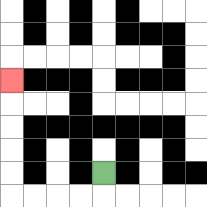{'start': '[4, 7]', 'end': '[0, 3]', 'path_directions': 'D,L,L,L,L,U,U,U,U,U', 'path_coordinates': '[[4, 7], [4, 8], [3, 8], [2, 8], [1, 8], [0, 8], [0, 7], [0, 6], [0, 5], [0, 4], [0, 3]]'}